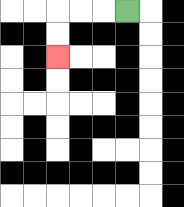{'start': '[5, 0]', 'end': '[2, 2]', 'path_directions': 'L,L,L,D,D', 'path_coordinates': '[[5, 0], [4, 0], [3, 0], [2, 0], [2, 1], [2, 2]]'}